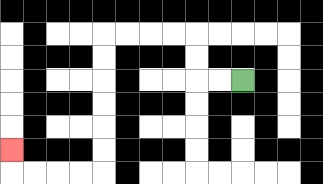{'start': '[10, 3]', 'end': '[0, 6]', 'path_directions': 'L,L,U,U,L,L,L,L,D,D,D,D,D,D,L,L,L,L,U', 'path_coordinates': '[[10, 3], [9, 3], [8, 3], [8, 2], [8, 1], [7, 1], [6, 1], [5, 1], [4, 1], [4, 2], [4, 3], [4, 4], [4, 5], [4, 6], [4, 7], [3, 7], [2, 7], [1, 7], [0, 7], [0, 6]]'}